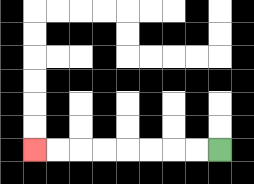{'start': '[9, 6]', 'end': '[1, 6]', 'path_directions': 'L,L,L,L,L,L,L,L', 'path_coordinates': '[[9, 6], [8, 6], [7, 6], [6, 6], [5, 6], [4, 6], [3, 6], [2, 6], [1, 6]]'}